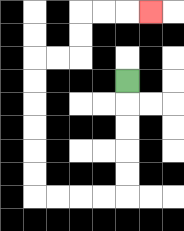{'start': '[5, 3]', 'end': '[6, 0]', 'path_directions': 'D,D,D,D,D,L,L,L,L,U,U,U,U,U,U,R,R,U,U,R,R,R', 'path_coordinates': '[[5, 3], [5, 4], [5, 5], [5, 6], [5, 7], [5, 8], [4, 8], [3, 8], [2, 8], [1, 8], [1, 7], [1, 6], [1, 5], [1, 4], [1, 3], [1, 2], [2, 2], [3, 2], [3, 1], [3, 0], [4, 0], [5, 0], [6, 0]]'}